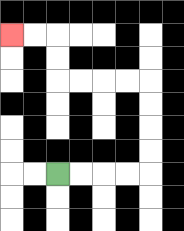{'start': '[2, 7]', 'end': '[0, 1]', 'path_directions': 'R,R,R,R,U,U,U,U,L,L,L,L,U,U,L,L', 'path_coordinates': '[[2, 7], [3, 7], [4, 7], [5, 7], [6, 7], [6, 6], [6, 5], [6, 4], [6, 3], [5, 3], [4, 3], [3, 3], [2, 3], [2, 2], [2, 1], [1, 1], [0, 1]]'}